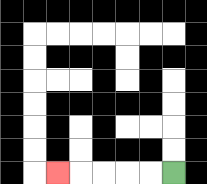{'start': '[7, 7]', 'end': '[2, 7]', 'path_directions': 'L,L,L,L,L', 'path_coordinates': '[[7, 7], [6, 7], [5, 7], [4, 7], [3, 7], [2, 7]]'}